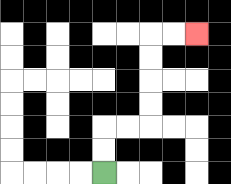{'start': '[4, 7]', 'end': '[8, 1]', 'path_directions': 'U,U,R,R,U,U,U,U,R,R', 'path_coordinates': '[[4, 7], [4, 6], [4, 5], [5, 5], [6, 5], [6, 4], [6, 3], [6, 2], [6, 1], [7, 1], [8, 1]]'}